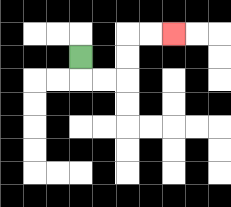{'start': '[3, 2]', 'end': '[7, 1]', 'path_directions': 'D,R,R,U,U,R,R', 'path_coordinates': '[[3, 2], [3, 3], [4, 3], [5, 3], [5, 2], [5, 1], [6, 1], [7, 1]]'}